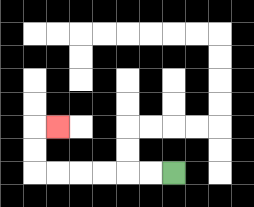{'start': '[7, 7]', 'end': '[2, 5]', 'path_directions': 'L,L,L,L,L,L,U,U,R', 'path_coordinates': '[[7, 7], [6, 7], [5, 7], [4, 7], [3, 7], [2, 7], [1, 7], [1, 6], [1, 5], [2, 5]]'}